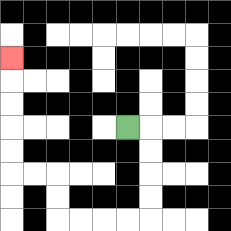{'start': '[5, 5]', 'end': '[0, 2]', 'path_directions': 'R,D,D,D,D,L,L,L,L,U,U,L,L,U,U,U,U,U', 'path_coordinates': '[[5, 5], [6, 5], [6, 6], [6, 7], [6, 8], [6, 9], [5, 9], [4, 9], [3, 9], [2, 9], [2, 8], [2, 7], [1, 7], [0, 7], [0, 6], [0, 5], [0, 4], [0, 3], [0, 2]]'}